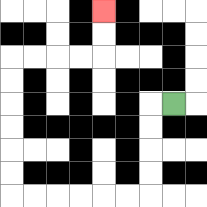{'start': '[7, 4]', 'end': '[4, 0]', 'path_directions': 'L,D,D,D,D,L,L,L,L,L,L,U,U,U,U,U,U,R,R,R,R,U,U', 'path_coordinates': '[[7, 4], [6, 4], [6, 5], [6, 6], [6, 7], [6, 8], [5, 8], [4, 8], [3, 8], [2, 8], [1, 8], [0, 8], [0, 7], [0, 6], [0, 5], [0, 4], [0, 3], [0, 2], [1, 2], [2, 2], [3, 2], [4, 2], [4, 1], [4, 0]]'}